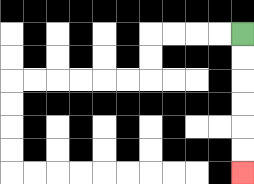{'start': '[10, 1]', 'end': '[10, 7]', 'path_directions': 'D,D,D,D,D,D', 'path_coordinates': '[[10, 1], [10, 2], [10, 3], [10, 4], [10, 5], [10, 6], [10, 7]]'}